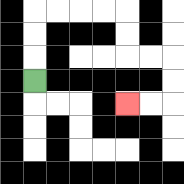{'start': '[1, 3]', 'end': '[5, 4]', 'path_directions': 'U,U,U,R,R,R,R,D,D,R,R,D,D,L,L', 'path_coordinates': '[[1, 3], [1, 2], [1, 1], [1, 0], [2, 0], [3, 0], [4, 0], [5, 0], [5, 1], [5, 2], [6, 2], [7, 2], [7, 3], [7, 4], [6, 4], [5, 4]]'}